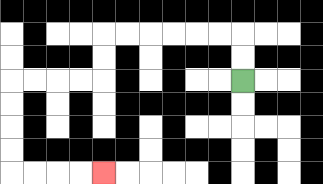{'start': '[10, 3]', 'end': '[4, 7]', 'path_directions': 'U,U,L,L,L,L,L,L,D,D,L,L,L,L,D,D,D,D,R,R,R,R', 'path_coordinates': '[[10, 3], [10, 2], [10, 1], [9, 1], [8, 1], [7, 1], [6, 1], [5, 1], [4, 1], [4, 2], [4, 3], [3, 3], [2, 3], [1, 3], [0, 3], [0, 4], [0, 5], [0, 6], [0, 7], [1, 7], [2, 7], [3, 7], [4, 7]]'}